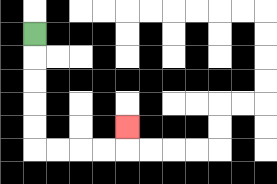{'start': '[1, 1]', 'end': '[5, 5]', 'path_directions': 'D,D,D,D,D,R,R,R,R,U', 'path_coordinates': '[[1, 1], [1, 2], [1, 3], [1, 4], [1, 5], [1, 6], [2, 6], [3, 6], [4, 6], [5, 6], [5, 5]]'}